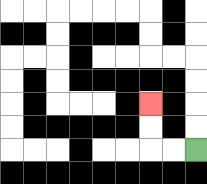{'start': '[8, 6]', 'end': '[6, 4]', 'path_directions': 'L,L,U,U', 'path_coordinates': '[[8, 6], [7, 6], [6, 6], [6, 5], [6, 4]]'}